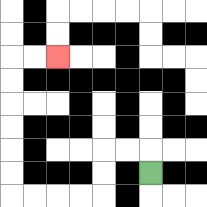{'start': '[6, 7]', 'end': '[2, 2]', 'path_directions': 'U,L,L,D,D,L,L,L,L,U,U,U,U,U,U,R,R', 'path_coordinates': '[[6, 7], [6, 6], [5, 6], [4, 6], [4, 7], [4, 8], [3, 8], [2, 8], [1, 8], [0, 8], [0, 7], [0, 6], [0, 5], [0, 4], [0, 3], [0, 2], [1, 2], [2, 2]]'}